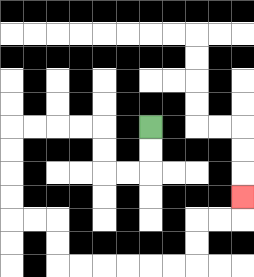{'start': '[6, 5]', 'end': '[10, 8]', 'path_directions': 'D,D,L,L,U,U,L,L,L,L,D,D,D,D,R,R,D,D,R,R,R,R,R,R,U,U,R,R,U', 'path_coordinates': '[[6, 5], [6, 6], [6, 7], [5, 7], [4, 7], [4, 6], [4, 5], [3, 5], [2, 5], [1, 5], [0, 5], [0, 6], [0, 7], [0, 8], [0, 9], [1, 9], [2, 9], [2, 10], [2, 11], [3, 11], [4, 11], [5, 11], [6, 11], [7, 11], [8, 11], [8, 10], [8, 9], [9, 9], [10, 9], [10, 8]]'}